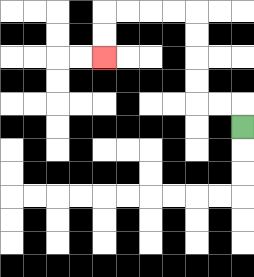{'start': '[10, 5]', 'end': '[4, 2]', 'path_directions': 'U,L,L,U,U,U,U,L,L,L,L,D,D', 'path_coordinates': '[[10, 5], [10, 4], [9, 4], [8, 4], [8, 3], [8, 2], [8, 1], [8, 0], [7, 0], [6, 0], [5, 0], [4, 0], [4, 1], [4, 2]]'}